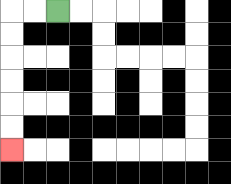{'start': '[2, 0]', 'end': '[0, 6]', 'path_directions': 'L,L,D,D,D,D,D,D', 'path_coordinates': '[[2, 0], [1, 0], [0, 0], [0, 1], [0, 2], [0, 3], [0, 4], [0, 5], [0, 6]]'}